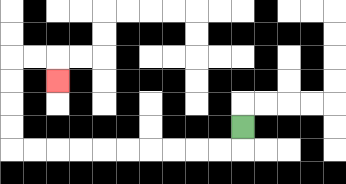{'start': '[10, 5]', 'end': '[2, 3]', 'path_directions': 'D,L,L,L,L,L,L,L,L,L,L,U,U,U,U,R,R,D', 'path_coordinates': '[[10, 5], [10, 6], [9, 6], [8, 6], [7, 6], [6, 6], [5, 6], [4, 6], [3, 6], [2, 6], [1, 6], [0, 6], [0, 5], [0, 4], [0, 3], [0, 2], [1, 2], [2, 2], [2, 3]]'}